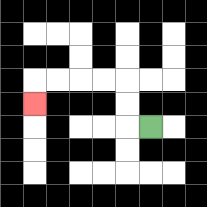{'start': '[6, 5]', 'end': '[1, 4]', 'path_directions': 'L,U,U,L,L,L,L,D', 'path_coordinates': '[[6, 5], [5, 5], [5, 4], [5, 3], [4, 3], [3, 3], [2, 3], [1, 3], [1, 4]]'}